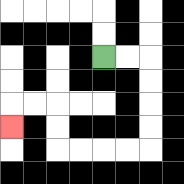{'start': '[4, 2]', 'end': '[0, 5]', 'path_directions': 'R,R,D,D,D,D,L,L,L,L,U,U,L,L,D', 'path_coordinates': '[[4, 2], [5, 2], [6, 2], [6, 3], [6, 4], [6, 5], [6, 6], [5, 6], [4, 6], [3, 6], [2, 6], [2, 5], [2, 4], [1, 4], [0, 4], [0, 5]]'}